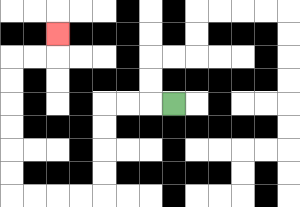{'start': '[7, 4]', 'end': '[2, 1]', 'path_directions': 'L,L,L,D,D,D,D,L,L,L,L,U,U,U,U,U,U,R,R,U', 'path_coordinates': '[[7, 4], [6, 4], [5, 4], [4, 4], [4, 5], [4, 6], [4, 7], [4, 8], [3, 8], [2, 8], [1, 8], [0, 8], [0, 7], [0, 6], [0, 5], [0, 4], [0, 3], [0, 2], [1, 2], [2, 2], [2, 1]]'}